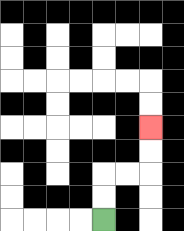{'start': '[4, 9]', 'end': '[6, 5]', 'path_directions': 'U,U,R,R,U,U', 'path_coordinates': '[[4, 9], [4, 8], [4, 7], [5, 7], [6, 7], [6, 6], [6, 5]]'}